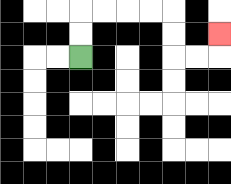{'start': '[3, 2]', 'end': '[9, 1]', 'path_directions': 'U,U,R,R,R,R,D,D,R,R,U', 'path_coordinates': '[[3, 2], [3, 1], [3, 0], [4, 0], [5, 0], [6, 0], [7, 0], [7, 1], [7, 2], [8, 2], [9, 2], [9, 1]]'}